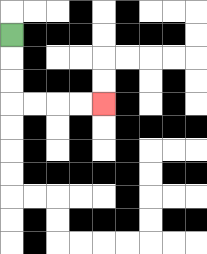{'start': '[0, 1]', 'end': '[4, 4]', 'path_directions': 'D,D,D,R,R,R,R', 'path_coordinates': '[[0, 1], [0, 2], [0, 3], [0, 4], [1, 4], [2, 4], [3, 4], [4, 4]]'}